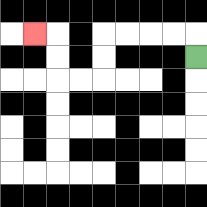{'start': '[8, 2]', 'end': '[1, 1]', 'path_directions': 'U,L,L,L,L,D,D,L,L,U,U,L', 'path_coordinates': '[[8, 2], [8, 1], [7, 1], [6, 1], [5, 1], [4, 1], [4, 2], [4, 3], [3, 3], [2, 3], [2, 2], [2, 1], [1, 1]]'}